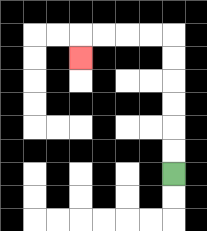{'start': '[7, 7]', 'end': '[3, 2]', 'path_directions': 'U,U,U,U,U,U,L,L,L,L,D', 'path_coordinates': '[[7, 7], [7, 6], [7, 5], [7, 4], [7, 3], [7, 2], [7, 1], [6, 1], [5, 1], [4, 1], [3, 1], [3, 2]]'}